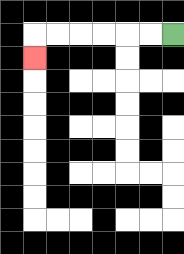{'start': '[7, 1]', 'end': '[1, 2]', 'path_directions': 'L,L,L,L,L,L,D', 'path_coordinates': '[[7, 1], [6, 1], [5, 1], [4, 1], [3, 1], [2, 1], [1, 1], [1, 2]]'}